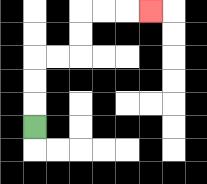{'start': '[1, 5]', 'end': '[6, 0]', 'path_directions': 'U,U,U,R,R,U,U,R,R,R', 'path_coordinates': '[[1, 5], [1, 4], [1, 3], [1, 2], [2, 2], [3, 2], [3, 1], [3, 0], [4, 0], [5, 0], [6, 0]]'}